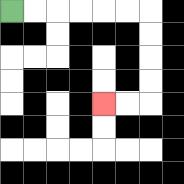{'start': '[0, 0]', 'end': '[4, 4]', 'path_directions': 'R,R,R,R,R,R,D,D,D,D,L,L', 'path_coordinates': '[[0, 0], [1, 0], [2, 0], [3, 0], [4, 0], [5, 0], [6, 0], [6, 1], [6, 2], [6, 3], [6, 4], [5, 4], [4, 4]]'}